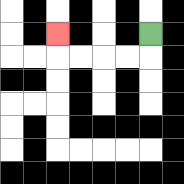{'start': '[6, 1]', 'end': '[2, 1]', 'path_directions': 'D,L,L,L,L,U', 'path_coordinates': '[[6, 1], [6, 2], [5, 2], [4, 2], [3, 2], [2, 2], [2, 1]]'}